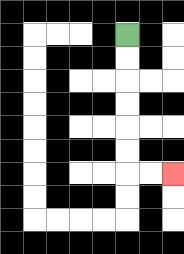{'start': '[5, 1]', 'end': '[7, 7]', 'path_directions': 'D,D,D,D,D,D,R,R', 'path_coordinates': '[[5, 1], [5, 2], [5, 3], [5, 4], [5, 5], [5, 6], [5, 7], [6, 7], [7, 7]]'}